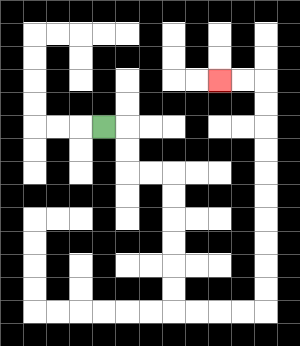{'start': '[4, 5]', 'end': '[9, 3]', 'path_directions': 'R,D,D,R,R,D,D,D,D,D,D,R,R,R,R,U,U,U,U,U,U,U,U,U,U,L,L', 'path_coordinates': '[[4, 5], [5, 5], [5, 6], [5, 7], [6, 7], [7, 7], [7, 8], [7, 9], [7, 10], [7, 11], [7, 12], [7, 13], [8, 13], [9, 13], [10, 13], [11, 13], [11, 12], [11, 11], [11, 10], [11, 9], [11, 8], [11, 7], [11, 6], [11, 5], [11, 4], [11, 3], [10, 3], [9, 3]]'}